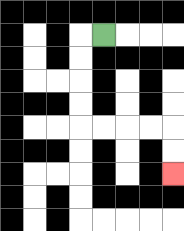{'start': '[4, 1]', 'end': '[7, 7]', 'path_directions': 'L,D,D,D,D,R,R,R,R,D,D', 'path_coordinates': '[[4, 1], [3, 1], [3, 2], [3, 3], [3, 4], [3, 5], [4, 5], [5, 5], [6, 5], [7, 5], [7, 6], [7, 7]]'}